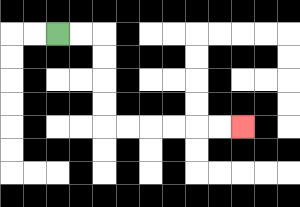{'start': '[2, 1]', 'end': '[10, 5]', 'path_directions': 'R,R,D,D,D,D,R,R,R,R,R,R', 'path_coordinates': '[[2, 1], [3, 1], [4, 1], [4, 2], [4, 3], [4, 4], [4, 5], [5, 5], [6, 5], [7, 5], [8, 5], [9, 5], [10, 5]]'}